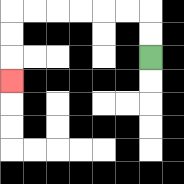{'start': '[6, 2]', 'end': '[0, 3]', 'path_directions': 'U,U,L,L,L,L,L,L,D,D,D', 'path_coordinates': '[[6, 2], [6, 1], [6, 0], [5, 0], [4, 0], [3, 0], [2, 0], [1, 0], [0, 0], [0, 1], [0, 2], [0, 3]]'}